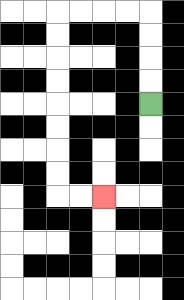{'start': '[6, 4]', 'end': '[4, 8]', 'path_directions': 'U,U,U,U,L,L,L,L,D,D,D,D,D,D,D,D,R,R', 'path_coordinates': '[[6, 4], [6, 3], [6, 2], [6, 1], [6, 0], [5, 0], [4, 0], [3, 0], [2, 0], [2, 1], [2, 2], [2, 3], [2, 4], [2, 5], [2, 6], [2, 7], [2, 8], [3, 8], [4, 8]]'}